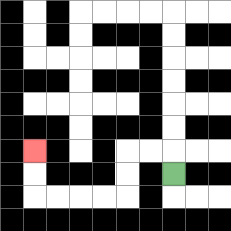{'start': '[7, 7]', 'end': '[1, 6]', 'path_directions': 'U,L,L,D,D,L,L,L,L,U,U', 'path_coordinates': '[[7, 7], [7, 6], [6, 6], [5, 6], [5, 7], [5, 8], [4, 8], [3, 8], [2, 8], [1, 8], [1, 7], [1, 6]]'}